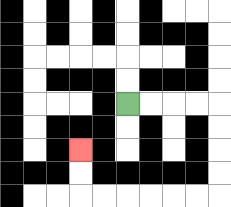{'start': '[5, 4]', 'end': '[3, 6]', 'path_directions': 'R,R,R,R,D,D,D,D,L,L,L,L,L,L,U,U', 'path_coordinates': '[[5, 4], [6, 4], [7, 4], [8, 4], [9, 4], [9, 5], [9, 6], [9, 7], [9, 8], [8, 8], [7, 8], [6, 8], [5, 8], [4, 8], [3, 8], [3, 7], [3, 6]]'}